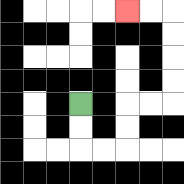{'start': '[3, 4]', 'end': '[5, 0]', 'path_directions': 'D,D,R,R,U,U,R,R,U,U,U,U,L,L', 'path_coordinates': '[[3, 4], [3, 5], [3, 6], [4, 6], [5, 6], [5, 5], [5, 4], [6, 4], [7, 4], [7, 3], [7, 2], [7, 1], [7, 0], [6, 0], [5, 0]]'}